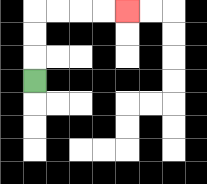{'start': '[1, 3]', 'end': '[5, 0]', 'path_directions': 'U,U,U,R,R,R,R', 'path_coordinates': '[[1, 3], [1, 2], [1, 1], [1, 0], [2, 0], [3, 0], [4, 0], [5, 0]]'}